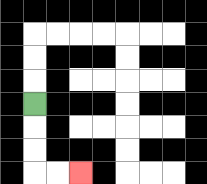{'start': '[1, 4]', 'end': '[3, 7]', 'path_directions': 'D,D,D,R,R', 'path_coordinates': '[[1, 4], [1, 5], [1, 6], [1, 7], [2, 7], [3, 7]]'}